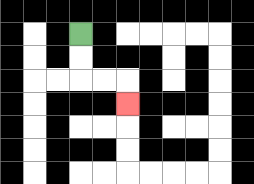{'start': '[3, 1]', 'end': '[5, 4]', 'path_directions': 'D,D,R,R,D', 'path_coordinates': '[[3, 1], [3, 2], [3, 3], [4, 3], [5, 3], [5, 4]]'}